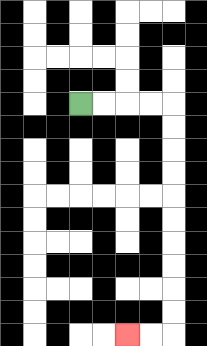{'start': '[3, 4]', 'end': '[5, 14]', 'path_directions': 'R,R,R,R,D,D,D,D,D,D,D,D,D,D,L,L', 'path_coordinates': '[[3, 4], [4, 4], [5, 4], [6, 4], [7, 4], [7, 5], [7, 6], [7, 7], [7, 8], [7, 9], [7, 10], [7, 11], [7, 12], [7, 13], [7, 14], [6, 14], [5, 14]]'}